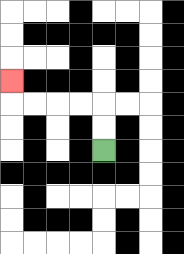{'start': '[4, 6]', 'end': '[0, 3]', 'path_directions': 'U,U,L,L,L,L,U', 'path_coordinates': '[[4, 6], [4, 5], [4, 4], [3, 4], [2, 4], [1, 4], [0, 4], [0, 3]]'}